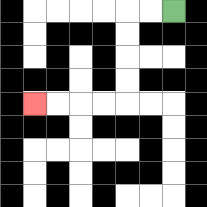{'start': '[7, 0]', 'end': '[1, 4]', 'path_directions': 'L,L,D,D,D,D,L,L,L,L', 'path_coordinates': '[[7, 0], [6, 0], [5, 0], [5, 1], [5, 2], [5, 3], [5, 4], [4, 4], [3, 4], [2, 4], [1, 4]]'}